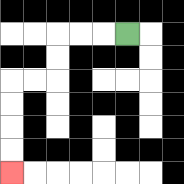{'start': '[5, 1]', 'end': '[0, 7]', 'path_directions': 'L,L,L,D,D,L,L,D,D,D,D', 'path_coordinates': '[[5, 1], [4, 1], [3, 1], [2, 1], [2, 2], [2, 3], [1, 3], [0, 3], [0, 4], [0, 5], [0, 6], [0, 7]]'}